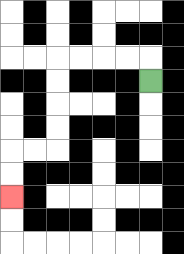{'start': '[6, 3]', 'end': '[0, 8]', 'path_directions': 'U,L,L,L,L,D,D,D,D,L,L,D,D', 'path_coordinates': '[[6, 3], [6, 2], [5, 2], [4, 2], [3, 2], [2, 2], [2, 3], [2, 4], [2, 5], [2, 6], [1, 6], [0, 6], [0, 7], [0, 8]]'}